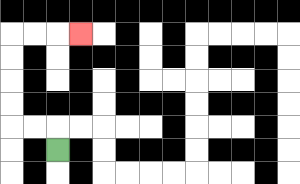{'start': '[2, 6]', 'end': '[3, 1]', 'path_directions': 'U,L,L,U,U,U,U,R,R,R', 'path_coordinates': '[[2, 6], [2, 5], [1, 5], [0, 5], [0, 4], [0, 3], [0, 2], [0, 1], [1, 1], [2, 1], [3, 1]]'}